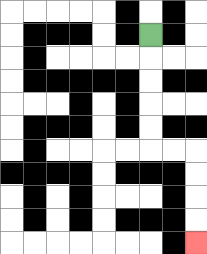{'start': '[6, 1]', 'end': '[8, 10]', 'path_directions': 'D,D,D,D,D,R,R,D,D,D,D', 'path_coordinates': '[[6, 1], [6, 2], [6, 3], [6, 4], [6, 5], [6, 6], [7, 6], [8, 6], [8, 7], [8, 8], [8, 9], [8, 10]]'}